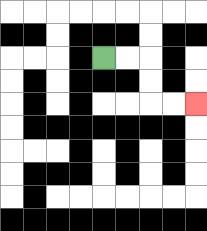{'start': '[4, 2]', 'end': '[8, 4]', 'path_directions': 'R,R,D,D,R,R', 'path_coordinates': '[[4, 2], [5, 2], [6, 2], [6, 3], [6, 4], [7, 4], [8, 4]]'}